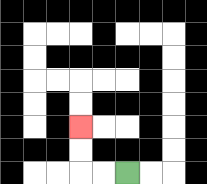{'start': '[5, 7]', 'end': '[3, 5]', 'path_directions': 'L,L,U,U', 'path_coordinates': '[[5, 7], [4, 7], [3, 7], [3, 6], [3, 5]]'}